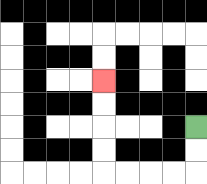{'start': '[8, 5]', 'end': '[4, 3]', 'path_directions': 'D,D,L,L,L,L,U,U,U,U', 'path_coordinates': '[[8, 5], [8, 6], [8, 7], [7, 7], [6, 7], [5, 7], [4, 7], [4, 6], [4, 5], [4, 4], [4, 3]]'}